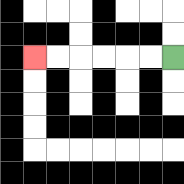{'start': '[7, 2]', 'end': '[1, 2]', 'path_directions': 'L,L,L,L,L,L', 'path_coordinates': '[[7, 2], [6, 2], [5, 2], [4, 2], [3, 2], [2, 2], [1, 2]]'}